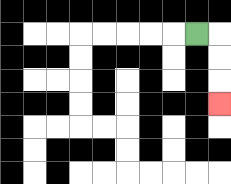{'start': '[8, 1]', 'end': '[9, 4]', 'path_directions': 'R,D,D,D', 'path_coordinates': '[[8, 1], [9, 1], [9, 2], [9, 3], [9, 4]]'}